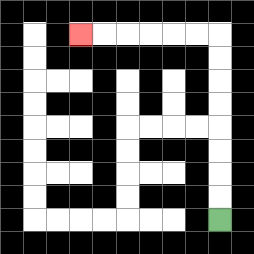{'start': '[9, 9]', 'end': '[3, 1]', 'path_directions': 'U,U,U,U,U,U,U,U,L,L,L,L,L,L', 'path_coordinates': '[[9, 9], [9, 8], [9, 7], [9, 6], [9, 5], [9, 4], [9, 3], [9, 2], [9, 1], [8, 1], [7, 1], [6, 1], [5, 1], [4, 1], [3, 1]]'}